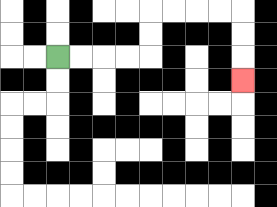{'start': '[2, 2]', 'end': '[10, 3]', 'path_directions': 'R,R,R,R,U,U,R,R,R,R,D,D,D', 'path_coordinates': '[[2, 2], [3, 2], [4, 2], [5, 2], [6, 2], [6, 1], [6, 0], [7, 0], [8, 0], [9, 0], [10, 0], [10, 1], [10, 2], [10, 3]]'}